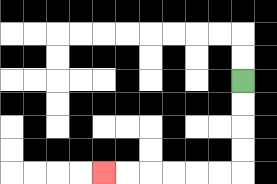{'start': '[10, 3]', 'end': '[4, 7]', 'path_directions': 'D,D,D,D,L,L,L,L,L,L', 'path_coordinates': '[[10, 3], [10, 4], [10, 5], [10, 6], [10, 7], [9, 7], [8, 7], [7, 7], [6, 7], [5, 7], [4, 7]]'}